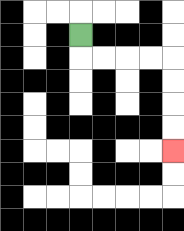{'start': '[3, 1]', 'end': '[7, 6]', 'path_directions': 'D,R,R,R,R,D,D,D,D', 'path_coordinates': '[[3, 1], [3, 2], [4, 2], [5, 2], [6, 2], [7, 2], [7, 3], [7, 4], [7, 5], [7, 6]]'}